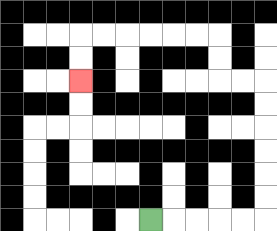{'start': '[6, 9]', 'end': '[3, 3]', 'path_directions': 'R,R,R,R,R,U,U,U,U,U,U,L,L,U,U,L,L,L,L,L,L,D,D', 'path_coordinates': '[[6, 9], [7, 9], [8, 9], [9, 9], [10, 9], [11, 9], [11, 8], [11, 7], [11, 6], [11, 5], [11, 4], [11, 3], [10, 3], [9, 3], [9, 2], [9, 1], [8, 1], [7, 1], [6, 1], [5, 1], [4, 1], [3, 1], [3, 2], [3, 3]]'}